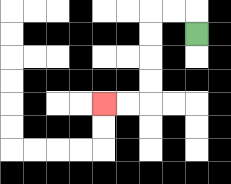{'start': '[8, 1]', 'end': '[4, 4]', 'path_directions': 'U,L,L,D,D,D,D,L,L', 'path_coordinates': '[[8, 1], [8, 0], [7, 0], [6, 0], [6, 1], [6, 2], [6, 3], [6, 4], [5, 4], [4, 4]]'}